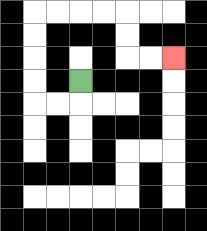{'start': '[3, 3]', 'end': '[7, 2]', 'path_directions': 'D,L,L,U,U,U,U,R,R,R,R,D,D,R,R', 'path_coordinates': '[[3, 3], [3, 4], [2, 4], [1, 4], [1, 3], [1, 2], [1, 1], [1, 0], [2, 0], [3, 0], [4, 0], [5, 0], [5, 1], [5, 2], [6, 2], [7, 2]]'}